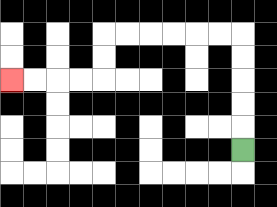{'start': '[10, 6]', 'end': '[0, 3]', 'path_directions': 'U,U,U,U,U,L,L,L,L,L,L,D,D,L,L,L,L', 'path_coordinates': '[[10, 6], [10, 5], [10, 4], [10, 3], [10, 2], [10, 1], [9, 1], [8, 1], [7, 1], [6, 1], [5, 1], [4, 1], [4, 2], [4, 3], [3, 3], [2, 3], [1, 3], [0, 3]]'}